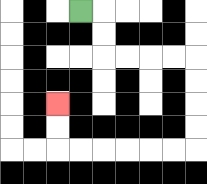{'start': '[3, 0]', 'end': '[2, 4]', 'path_directions': 'R,D,D,R,R,R,R,D,D,D,D,L,L,L,L,L,L,U,U', 'path_coordinates': '[[3, 0], [4, 0], [4, 1], [4, 2], [5, 2], [6, 2], [7, 2], [8, 2], [8, 3], [8, 4], [8, 5], [8, 6], [7, 6], [6, 6], [5, 6], [4, 6], [3, 6], [2, 6], [2, 5], [2, 4]]'}